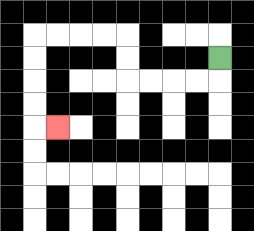{'start': '[9, 2]', 'end': '[2, 5]', 'path_directions': 'D,L,L,L,L,U,U,L,L,L,L,D,D,D,D,R', 'path_coordinates': '[[9, 2], [9, 3], [8, 3], [7, 3], [6, 3], [5, 3], [5, 2], [5, 1], [4, 1], [3, 1], [2, 1], [1, 1], [1, 2], [1, 3], [1, 4], [1, 5], [2, 5]]'}